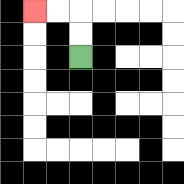{'start': '[3, 2]', 'end': '[1, 0]', 'path_directions': 'U,U,L,L', 'path_coordinates': '[[3, 2], [3, 1], [3, 0], [2, 0], [1, 0]]'}